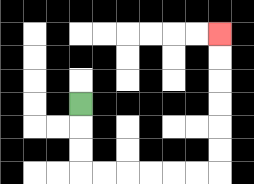{'start': '[3, 4]', 'end': '[9, 1]', 'path_directions': 'D,D,D,R,R,R,R,R,R,U,U,U,U,U,U', 'path_coordinates': '[[3, 4], [3, 5], [3, 6], [3, 7], [4, 7], [5, 7], [6, 7], [7, 7], [8, 7], [9, 7], [9, 6], [9, 5], [9, 4], [9, 3], [9, 2], [9, 1]]'}